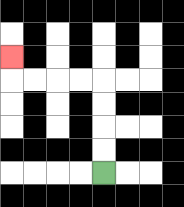{'start': '[4, 7]', 'end': '[0, 2]', 'path_directions': 'U,U,U,U,L,L,L,L,U', 'path_coordinates': '[[4, 7], [4, 6], [4, 5], [4, 4], [4, 3], [3, 3], [2, 3], [1, 3], [0, 3], [0, 2]]'}